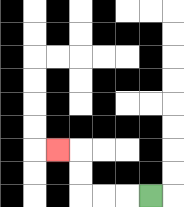{'start': '[6, 8]', 'end': '[2, 6]', 'path_directions': 'L,L,L,U,U,L', 'path_coordinates': '[[6, 8], [5, 8], [4, 8], [3, 8], [3, 7], [3, 6], [2, 6]]'}